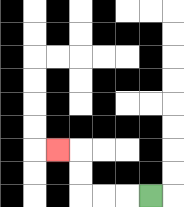{'start': '[6, 8]', 'end': '[2, 6]', 'path_directions': 'L,L,L,U,U,L', 'path_coordinates': '[[6, 8], [5, 8], [4, 8], [3, 8], [3, 7], [3, 6], [2, 6]]'}